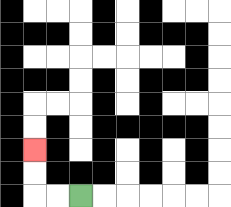{'start': '[3, 8]', 'end': '[1, 6]', 'path_directions': 'L,L,U,U', 'path_coordinates': '[[3, 8], [2, 8], [1, 8], [1, 7], [1, 6]]'}